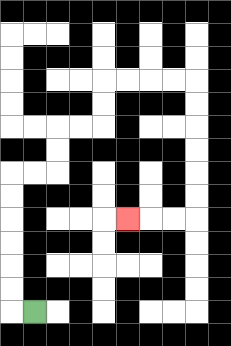{'start': '[1, 13]', 'end': '[5, 9]', 'path_directions': 'L,U,U,U,U,U,U,R,R,U,U,R,R,U,U,R,R,R,R,D,D,D,D,D,D,L,L,L', 'path_coordinates': '[[1, 13], [0, 13], [0, 12], [0, 11], [0, 10], [0, 9], [0, 8], [0, 7], [1, 7], [2, 7], [2, 6], [2, 5], [3, 5], [4, 5], [4, 4], [4, 3], [5, 3], [6, 3], [7, 3], [8, 3], [8, 4], [8, 5], [8, 6], [8, 7], [8, 8], [8, 9], [7, 9], [6, 9], [5, 9]]'}